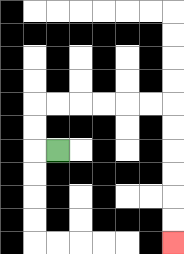{'start': '[2, 6]', 'end': '[7, 10]', 'path_directions': 'L,U,U,R,R,R,R,R,R,D,D,D,D,D,D', 'path_coordinates': '[[2, 6], [1, 6], [1, 5], [1, 4], [2, 4], [3, 4], [4, 4], [5, 4], [6, 4], [7, 4], [7, 5], [7, 6], [7, 7], [7, 8], [7, 9], [7, 10]]'}